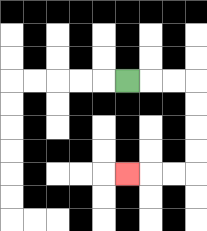{'start': '[5, 3]', 'end': '[5, 7]', 'path_directions': 'R,R,R,D,D,D,D,L,L,L', 'path_coordinates': '[[5, 3], [6, 3], [7, 3], [8, 3], [8, 4], [8, 5], [8, 6], [8, 7], [7, 7], [6, 7], [5, 7]]'}